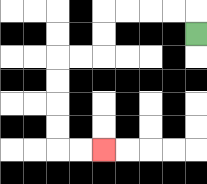{'start': '[8, 1]', 'end': '[4, 6]', 'path_directions': 'U,L,L,L,L,D,D,L,L,D,D,D,D,R,R', 'path_coordinates': '[[8, 1], [8, 0], [7, 0], [6, 0], [5, 0], [4, 0], [4, 1], [4, 2], [3, 2], [2, 2], [2, 3], [2, 4], [2, 5], [2, 6], [3, 6], [4, 6]]'}